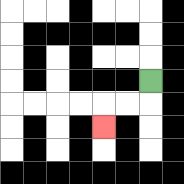{'start': '[6, 3]', 'end': '[4, 5]', 'path_directions': 'D,L,L,D', 'path_coordinates': '[[6, 3], [6, 4], [5, 4], [4, 4], [4, 5]]'}